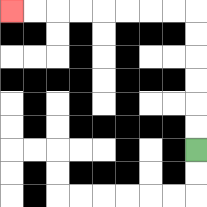{'start': '[8, 6]', 'end': '[0, 0]', 'path_directions': 'U,U,U,U,U,U,L,L,L,L,L,L,L,L', 'path_coordinates': '[[8, 6], [8, 5], [8, 4], [8, 3], [8, 2], [8, 1], [8, 0], [7, 0], [6, 0], [5, 0], [4, 0], [3, 0], [2, 0], [1, 0], [0, 0]]'}